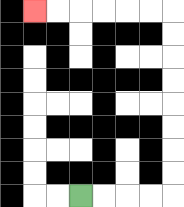{'start': '[3, 8]', 'end': '[1, 0]', 'path_directions': 'R,R,R,R,U,U,U,U,U,U,U,U,L,L,L,L,L,L', 'path_coordinates': '[[3, 8], [4, 8], [5, 8], [6, 8], [7, 8], [7, 7], [7, 6], [7, 5], [7, 4], [7, 3], [7, 2], [7, 1], [7, 0], [6, 0], [5, 0], [4, 0], [3, 0], [2, 0], [1, 0]]'}